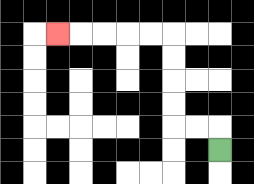{'start': '[9, 6]', 'end': '[2, 1]', 'path_directions': 'U,L,L,U,U,U,U,L,L,L,L,L', 'path_coordinates': '[[9, 6], [9, 5], [8, 5], [7, 5], [7, 4], [7, 3], [7, 2], [7, 1], [6, 1], [5, 1], [4, 1], [3, 1], [2, 1]]'}